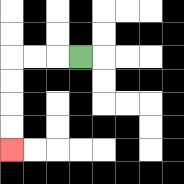{'start': '[3, 2]', 'end': '[0, 6]', 'path_directions': 'L,L,L,D,D,D,D', 'path_coordinates': '[[3, 2], [2, 2], [1, 2], [0, 2], [0, 3], [0, 4], [0, 5], [0, 6]]'}